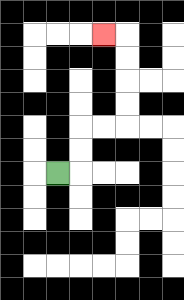{'start': '[2, 7]', 'end': '[4, 1]', 'path_directions': 'R,U,U,R,R,U,U,U,U,L', 'path_coordinates': '[[2, 7], [3, 7], [3, 6], [3, 5], [4, 5], [5, 5], [5, 4], [5, 3], [5, 2], [5, 1], [4, 1]]'}